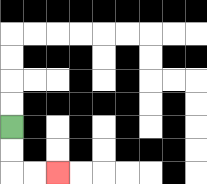{'start': '[0, 5]', 'end': '[2, 7]', 'path_directions': 'D,D,R,R', 'path_coordinates': '[[0, 5], [0, 6], [0, 7], [1, 7], [2, 7]]'}